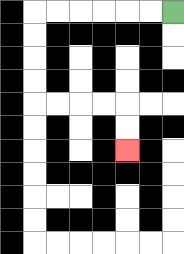{'start': '[7, 0]', 'end': '[5, 6]', 'path_directions': 'L,L,L,L,L,L,D,D,D,D,R,R,R,R,D,D', 'path_coordinates': '[[7, 0], [6, 0], [5, 0], [4, 0], [3, 0], [2, 0], [1, 0], [1, 1], [1, 2], [1, 3], [1, 4], [2, 4], [3, 4], [4, 4], [5, 4], [5, 5], [5, 6]]'}